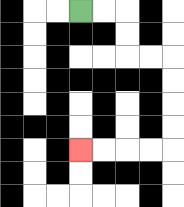{'start': '[3, 0]', 'end': '[3, 6]', 'path_directions': 'R,R,D,D,R,R,D,D,D,D,L,L,L,L', 'path_coordinates': '[[3, 0], [4, 0], [5, 0], [5, 1], [5, 2], [6, 2], [7, 2], [7, 3], [7, 4], [7, 5], [7, 6], [6, 6], [5, 6], [4, 6], [3, 6]]'}